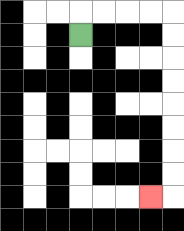{'start': '[3, 1]', 'end': '[6, 8]', 'path_directions': 'U,R,R,R,R,D,D,D,D,D,D,D,D,L', 'path_coordinates': '[[3, 1], [3, 0], [4, 0], [5, 0], [6, 0], [7, 0], [7, 1], [7, 2], [7, 3], [7, 4], [7, 5], [7, 6], [7, 7], [7, 8], [6, 8]]'}